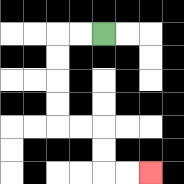{'start': '[4, 1]', 'end': '[6, 7]', 'path_directions': 'L,L,D,D,D,D,R,R,D,D,R,R', 'path_coordinates': '[[4, 1], [3, 1], [2, 1], [2, 2], [2, 3], [2, 4], [2, 5], [3, 5], [4, 5], [4, 6], [4, 7], [5, 7], [6, 7]]'}